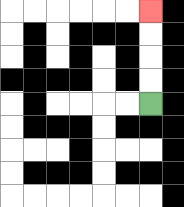{'start': '[6, 4]', 'end': '[6, 0]', 'path_directions': 'U,U,U,U', 'path_coordinates': '[[6, 4], [6, 3], [6, 2], [6, 1], [6, 0]]'}